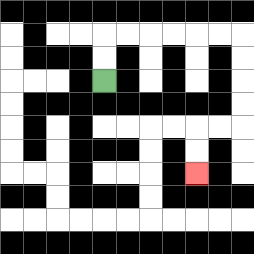{'start': '[4, 3]', 'end': '[8, 7]', 'path_directions': 'U,U,R,R,R,R,R,R,D,D,D,D,L,L,D,D', 'path_coordinates': '[[4, 3], [4, 2], [4, 1], [5, 1], [6, 1], [7, 1], [8, 1], [9, 1], [10, 1], [10, 2], [10, 3], [10, 4], [10, 5], [9, 5], [8, 5], [8, 6], [8, 7]]'}